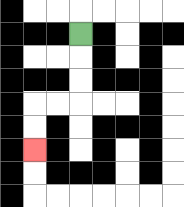{'start': '[3, 1]', 'end': '[1, 6]', 'path_directions': 'D,D,D,L,L,D,D', 'path_coordinates': '[[3, 1], [3, 2], [3, 3], [3, 4], [2, 4], [1, 4], [1, 5], [1, 6]]'}